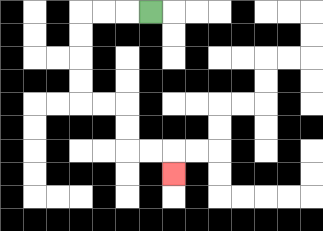{'start': '[6, 0]', 'end': '[7, 7]', 'path_directions': 'L,L,L,D,D,D,D,R,R,D,D,R,R,D', 'path_coordinates': '[[6, 0], [5, 0], [4, 0], [3, 0], [3, 1], [3, 2], [3, 3], [3, 4], [4, 4], [5, 4], [5, 5], [5, 6], [6, 6], [7, 6], [7, 7]]'}